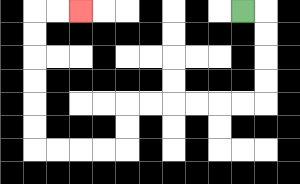{'start': '[10, 0]', 'end': '[3, 0]', 'path_directions': 'R,D,D,D,D,L,L,L,L,L,L,D,D,L,L,L,L,U,U,U,U,U,U,R,R', 'path_coordinates': '[[10, 0], [11, 0], [11, 1], [11, 2], [11, 3], [11, 4], [10, 4], [9, 4], [8, 4], [7, 4], [6, 4], [5, 4], [5, 5], [5, 6], [4, 6], [3, 6], [2, 6], [1, 6], [1, 5], [1, 4], [1, 3], [1, 2], [1, 1], [1, 0], [2, 0], [3, 0]]'}